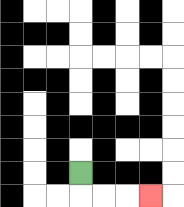{'start': '[3, 7]', 'end': '[6, 8]', 'path_directions': 'D,R,R,R', 'path_coordinates': '[[3, 7], [3, 8], [4, 8], [5, 8], [6, 8]]'}